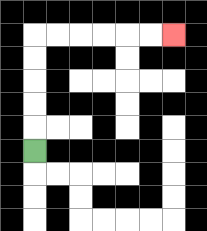{'start': '[1, 6]', 'end': '[7, 1]', 'path_directions': 'U,U,U,U,U,R,R,R,R,R,R', 'path_coordinates': '[[1, 6], [1, 5], [1, 4], [1, 3], [1, 2], [1, 1], [2, 1], [3, 1], [4, 1], [5, 1], [6, 1], [7, 1]]'}